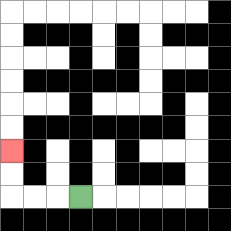{'start': '[3, 8]', 'end': '[0, 6]', 'path_directions': 'L,L,L,U,U', 'path_coordinates': '[[3, 8], [2, 8], [1, 8], [0, 8], [0, 7], [0, 6]]'}